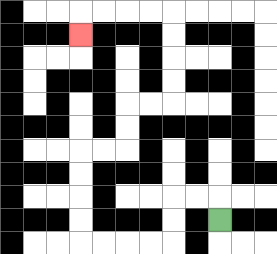{'start': '[9, 9]', 'end': '[3, 1]', 'path_directions': 'U,L,L,D,D,L,L,L,L,U,U,U,U,R,R,U,U,R,R,U,U,U,U,L,L,L,L,D', 'path_coordinates': '[[9, 9], [9, 8], [8, 8], [7, 8], [7, 9], [7, 10], [6, 10], [5, 10], [4, 10], [3, 10], [3, 9], [3, 8], [3, 7], [3, 6], [4, 6], [5, 6], [5, 5], [5, 4], [6, 4], [7, 4], [7, 3], [7, 2], [7, 1], [7, 0], [6, 0], [5, 0], [4, 0], [3, 0], [3, 1]]'}